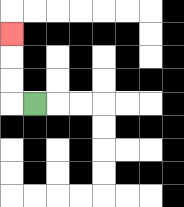{'start': '[1, 4]', 'end': '[0, 1]', 'path_directions': 'L,U,U,U', 'path_coordinates': '[[1, 4], [0, 4], [0, 3], [0, 2], [0, 1]]'}